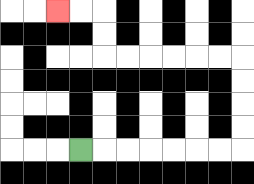{'start': '[3, 6]', 'end': '[2, 0]', 'path_directions': 'R,R,R,R,R,R,R,U,U,U,U,L,L,L,L,L,L,U,U,L,L', 'path_coordinates': '[[3, 6], [4, 6], [5, 6], [6, 6], [7, 6], [8, 6], [9, 6], [10, 6], [10, 5], [10, 4], [10, 3], [10, 2], [9, 2], [8, 2], [7, 2], [6, 2], [5, 2], [4, 2], [4, 1], [4, 0], [3, 0], [2, 0]]'}